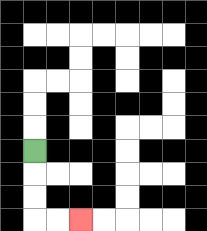{'start': '[1, 6]', 'end': '[3, 9]', 'path_directions': 'D,D,D,R,R', 'path_coordinates': '[[1, 6], [1, 7], [1, 8], [1, 9], [2, 9], [3, 9]]'}